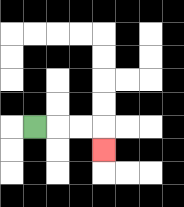{'start': '[1, 5]', 'end': '[4, 6]', 'path_directions': 'R,R,R,D', 'path_coordinates': '[[1, 5], [2, 5], [3, 5], [4, 5], [4, 6]]'}